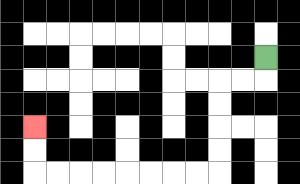{'start': '[11, 2]', 'end': '[1, 5]', 'path_directions': 'D,L,L,D,D,D,D,L,L,L,L,L,L,L,L,U,U', 'path_coordinates': '[[11, 2], [11, 3], [10, 3], [9, 3], [9, 4], [9, 5], [9, 6], [9, 7], [8, 7], [7, 7], [6, 7], [5, 7], [4, 7], [3, 7], [2, 7], [1, 7], [1, 6], [1, 5]]'}